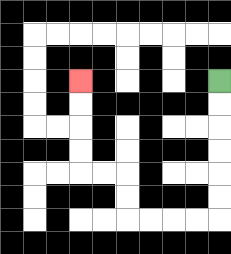{'start': '[9, 3]', 'end': '[3, 3]', 'path_directions': 'D,D,D,D,D,D,L,L,L,L,U,U,L,L,U,U,U,U', 'path_coordinates': '[[9, 3], [9, 4], [9, 5], [9, 6], [9, 7], [9, 8], [9, 9], [8, 9], [7, 9], [6, 9], [5, 9], [5, 8], [5, 7], [4, 7], [3, 7], [3, 6], [3, 5], [3, 4], [3, 3]]'}